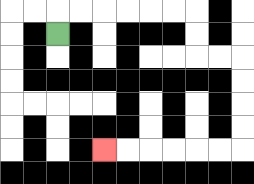{'start': '[2, 1]', 'end': '[4, 6]', 'path_directions': 'U,R,R,R,R,R,R,D,D,R,R,D,D,D,D,L,L,L,L,L,L', 'path_coordinates': '[[2, 1], [2, 0], [3, 0], [4, 0], [5, 0], [6, 0], [7, 0], [8, 0], [8, 1], [8, 2], [9, 2], [10, 2], [10, 3], [10, 4], [10, 5], [10, 6], [9, 6], [8, 6], [7, 6], [6, 6], [5, 6], [4, 6]]'}